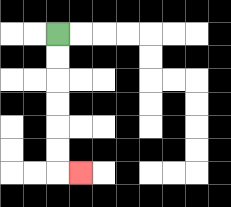{'start': '[2, 1]', 'end': '[3, 7]', 'path_directions': 'D,D,D,D,D,D,R', 'path_coordinates': '[[2, 1], [2, 2], [2, 3], [2, 4], [2, 5], [2, 6], [2, 7], [3, 7]]'}